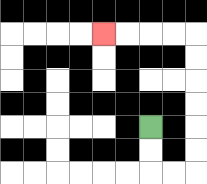{'start': '[6, 5]', 'end': '[4, 1]', 'path_directions': 'D,D,R,R,U,U,U,U,U,U,L,L,L,L', 'path_coordinates': '[[6, 5], [6, 6], [6, 7], [7, 7], [8, 7], [8, 6], [8, 5], [8, 4], [8, 3], [8, 2], [8, 1], [7, 1], [6, 1], [5, 1], [4, 1]]'}